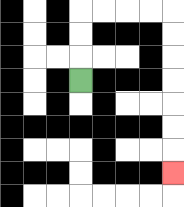{'start': '[3, 3]', 'end': '[7, 7]', 'path_directions': 'U,U,U,R,R,R,R,D,D,D,D,D,D,D', 'path_coordinates': '[[3, 3], [3, 2], [3, 1], [3, 0], [4, 0], [5, 0], [6, 0], [7, 0], [7, 1], [7, 2], [7, 3], [7, 4], [7, 5], [7, 6], [7, 7]]'}